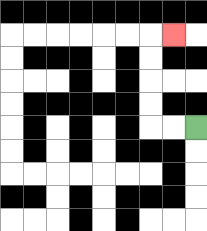{'start': '[8, 5]', 'end': '[7, 1]', 'path_directions': 'L,L,U,U,U,U,R', 'path_coordinates': '[[8, 5], [7, 5], [6, 5], [6, 4], [6, 3], [6, 2], [6, 1], [7, 1]]'}